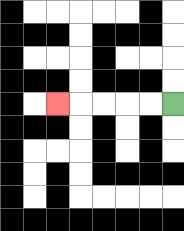{'start': '[7, 4]', 'end': '[2, 4]', 'path_directions': 'L,L,L,L,L', 'path_coordinates': '[[7, 4], [6, 4], [5, 4], [4, 4], [3, 4], [2, 4]]'}